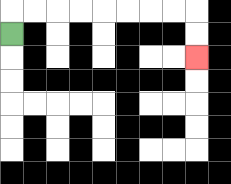{'start': '[0, 1]', 'end': '[8, 2]', 'path_directions': 'U,R,R,R,R,R,R,R,R,D,D', 'path_coordinates': '[[0, 1], [0, 0], [1, 0], [2, 0], [3, 0], [4, 0], [5, 0], [6, 0], [7, 0], [8, 0], [8, 1], [8, 2]]'}